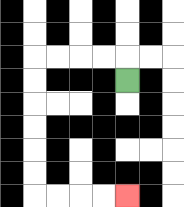{'start': '[5, 3]', 'end': '[5, 8]', 'path_directions': 'U,L,L,L,L,D,D,D,D,D,D,R,R,R,R', 'path_coordinates': '[[5, 3], [5, 2], [4, 2], [3, 2], [2, 2], [1, 2], [1, 3], [1, 4], [1, 5], [1, 6], [1, 7], [1, 8], [2, 8], [3, 8], [4, 8], [5, 8]]'}